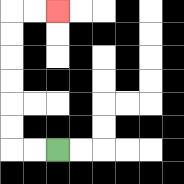{'start': '[2, 6]', 'end': '[2, 0]', 'path_directions': 'L,L,U,U,U,U,U,U,R,R', 'path_coordinates': '[[2, 6], [1, 6], [0, 6], [0, 5], [0, 4], [0, 3], [0, 2], [0, 1], [0, 0], [1, 0], [2, 0]]'}